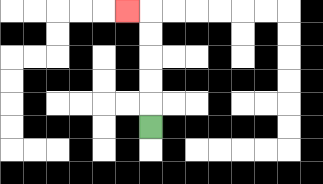{'start': '[6, 5]', 'end': '[5, 0]', 'path_directions': 'U,U,U,U,U,L', 'path_coordinates': '[[6, 5], [6, 4], [6, 3], [6, 2], [6, 1], [6, 0], [5, 0]]'}